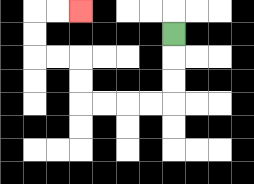{'start': '[7, 1]', 'end': '[3, 0]', 'path_directions': 'D,D,D,L,L,L,L,U,U,L,L,U,U,R,R', 'path_coordinates': '[[7, 1], [7, 2], [7, 3], [7, 4], [6, 4], [5, 4], [4, 4], [3, 4], [3, 3], [3, 2], [2, 2], [1, 2], [1, 1], [1, 0], [2, 0], [3, 0]]'}